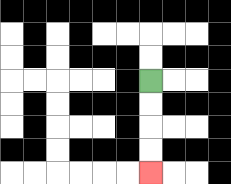{'start': '[6, 3]', 'end': '[6, 7]', 'path_directions': 'D,D,D,D', 'path_coordinates': '[[6, 3], [6, 4], [6, 5], [6, 6], [6, 7]]'}